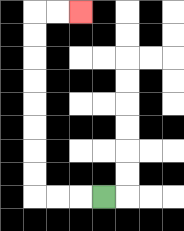{'start': '[4, 8]', 'end': '[3, 0]', 'path_directions': 'L,L,L,U,U,U,U,U,U,U,U,R,R', 'path_coordinates': '[[4, 8], [3, 8], [2, 8], [1, 8], [1, 7], [1, 6], [1, 5], [1, 4], [1, 3], [1, 2], [1, 1], [1, 0], [2, 0], [3, 0]]'}